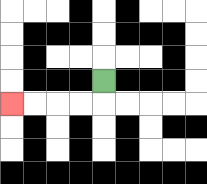{'start': '[4, 3]', 'end': '[0, 4]', 'path_directions': 'D,L,L,L,L', 'path_coordinates': '[[4, 3], [4, 4], [3, 4], [2, 4], [1, 4], [0, 4]]'}